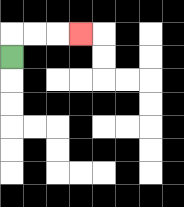{'start': '[0, 2]', 'end': '[3, 1]', 'path_directions': 'U,R,R,R', 'path_coordinates': '[[0, 2], [0, 1], [1, 1], [2, 1], [3, 1]]'}